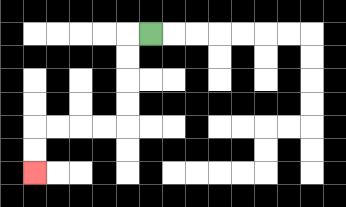{'start': '[6, 1]', 'end': '[1, 7]', 'path_directions': 'L,D,D,D,D,L,L,L,L,D,D', 'path_coordinates': '[[6, 1], [5, 1], [5, 2], [5, 3], [5, 4], [5, 5], [4, 5], [3, 5], [2, 5], [1, 5], [1, 6], [1, 7]]'}